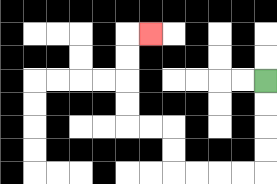{'start': '[11, 3]', 'end': '[6, 1]', 'path_directions': 'D,D,D,D,L,L,L,L,U,U,L,L,U,U,U,U,R', 'path_coordinates': '[[11, 3], [11, 4], [11, 5], [11, 6], [11, 7], [10, 7], [9, 7], [8, 7], [7, 7], [7, 6], [7, 5], [6, 5], [5, 5], [5, 4], [5, 3], [5, 2], [5, 1], [6, 1]]'}